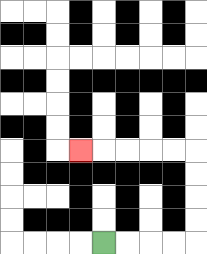{'start': '[4, 10]', 'end': '[3, 6]', 'path_directions': 'R,R,R,R,U,U,U,U,L,L,L,L,L', 'path_coordinates': '[[4, 10], [5, 10], [6, 10], [7, 10], [8, 10], [8, 9], [8, 8], [8, 7], [8, 6], [7, 6], [6, 6], [5, 6], [4, 6], [3, 6]]'}